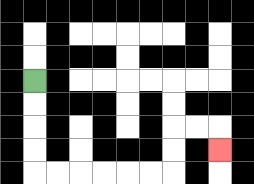{'start': '[1, 3]', 'end': '[9, 6]', 'path_directions': 'D,D,D,D,R,R,R,R,R,R,U,U,R,R,D', 'path_coordinates': '[[1, 3], [1, 4], [1, 5], [1, 6], [1, 7], [2, 7], [3, 7], [4, 7], [5, 7], [6, 7], [7, 7], [7, 6], [7, 5], [8, 5], [9, 5], [9, 6]]'}